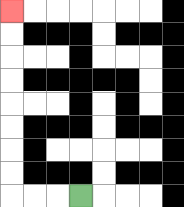{'start': '[3, 8]', 'end': '[0, 0]', 'path_directions': 'L,L,L,U,U,U,U,U,U,U,U', 'path_coordinates': '[[3, 8], [2, 8], [1, 8], [0, 8], [0, 7], [0, 6], [0, 5], [0, 4], [0, 3], [0, 2], [0, 1], [0, 0]]'}